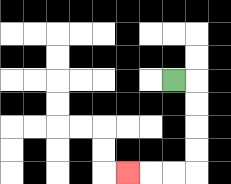{'start': '[7, 3]', 'end': '[5, 7]', 'path_directions': 'R,D,D,D,D,L,L,L', 'path_coordinates': '[[7, 3], [8, 3], [8, 4], [8, 5], [8, 6], [8, 7], [7, 7], [6, 7], [5, 7]]'}